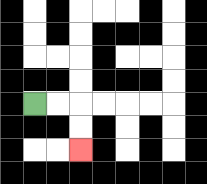{'start': '[1, 4]', 'end': '[3, 6]', 'path_directions': 'R,R,D,D', 'path_coordinates': '[[1, 4], [2, 4], [3, 4], [3, 5], [3, 6]]'}